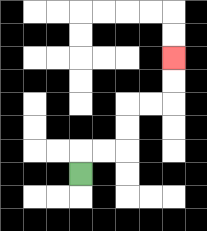{'start': '[3, 7]', 'end': '[7, 2]', 'path_directions': 'U,R,R,U,U,R,R,U,U', 'path_coordinates': '[[3, 7], [3, 6], [4, 6], [5, 6], [5, 5], [5, 4], [6, 4], [7, 4], [7, 3], [7, 2]]'}